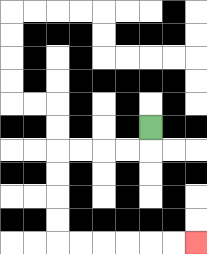{'start': '[6, 5]', 'end': '[8, 10]', 'path_directions': 'D,L,L,L,L,D,D,D,D,R,R,R,R,R,R', 'path_coordinates': '[[6, 5], [6, 6], [5, 6], [4, 6], [3, 6], [2, 6], [2, 7], [2, 8], [2, 9], [2, 10], [3, 10], [4, 10], [5, 10], [6, 10], [7, 10], [8, 10]]'}